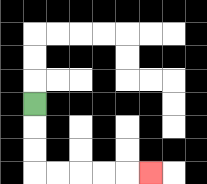{'start': '[1, 4]', 'end': '[6, 7]', 'path_directions': 'D,D,D,R,R,R,R,R', 'path_coordinates': '[[1, 4], [1, 5], [1, 6], [1, 7], [2, 7], [3, 7], [4, 7], [5, 7], [6, 7]]'}